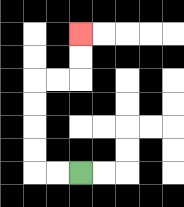{'start': '[3, 7]', 'end': '[3, 1]', 'path_directions': 'L,L,U,U,U,U,R,R,U,U', 'path_coordinates': '[[3, 7], [2, 7], [1, 7], [1, 6], [1, 5], [1, 4], [1, 3], [2, 3], [3, 3], [3, 2], [3, 1]]'}